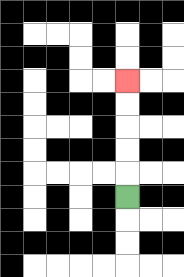{'start': '[5, 8]', 'end': '[5, 3]', 'path_directions': 'U,U,U,U,U', 'path_coordinates': '[[5, 8], [5, 7], [5, 6], [5, 5], [5, 4], [5, 3]]'}